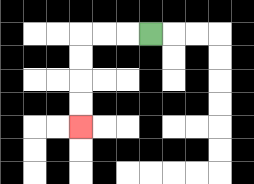{'start': '[6, 1]', 'end': '[3, 5]', 'path_directions': 'L,L,L,D,D,D,D', 'path_coordinates': '[[6, 1], [5, 1], [4, 1], [3, 1], [3, 2], [3, 3], [3, 4], [3, 5]]'}